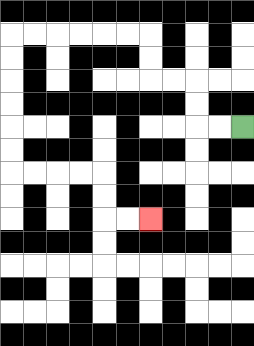{'start': '[10, 5]', 'end': '[6, 9]', 'path_directions': 'L,L,U,U,L,L,U,U,L,L,L,L,L,L,D,D,D,D,D,D,R,R,R,R,D,D,R,R', 'path_coordinates': '[[10, 5], [9, 5], [8, 5], [8, 4], [8, 3], [7, 3], [6, 3], [6, 2], [6, 1], [5, 1], [4, 1], [3, 1], [2, 1], [1, 1], [0, 1], [0, 2], [0, 3], [0, 4], [0, 5], [0, 6], [0, 7], [1, 7], [2, 7], [3, 7], [4, 7], [4, 8], [4, 9], [5, 9], [6, 9]]'}